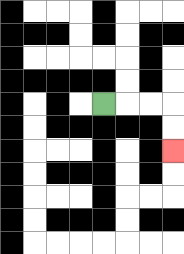{'start': '[4, 4]', 'end': '[7, 6]', 'path_directions': 'R,R,R,D,D', 'path_coordinates': '[[4, 4], [5, 4], [6, 4], [7, 4], [7, 5], [7, 6]]'}